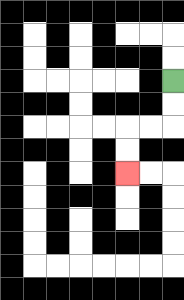{'start': '[7, 3]', 'end': '[5, 7]', 'path_directions': 'D,D,L,L,D,D', 'path_coordinates': '[[7, 3], [7, 4], [7, 5], [6, 5], [5, 5], [5, 6], [5, 7]]'}